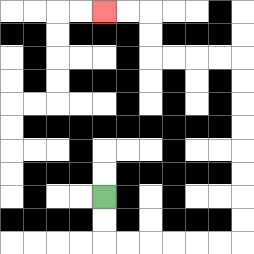{'start': '[4, 8]', 'end': '[4, 0]', 'path_directions': 'D,D,R,R,R,R,R,R,U,U,U,U,U,U,U,U,L,L,L,L,U,U,L,L', 'path_coordinates': '[[4, 8], [4, 9], [4, 10], [5, 10], [6, 10], [7, 10], [8, 10], [9, 10], [10, 10], [10, 9], [10, 8], [10, 7], [10, 6], [10, 5], [10, 4], [10, 3], [10, 2], [9, 2], [8, 2], [7, 2], [6, 2], [6, 1], [6, 0], [5, 0], [4, 0]]'}